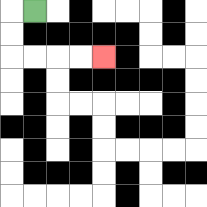{'start': '[1, 0]', 'end': '[4, 2]', 'path_directions': 'L,D,D,R,R,R,R', 'path_coordinates': '[[1, 0], [0, 0], [0, 1], [0, 2], [1, 2], [2, 2], [3, 2], [4, 2]]'}